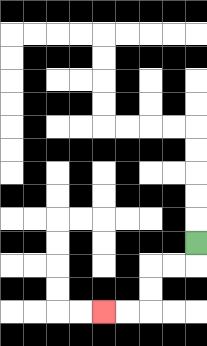{'start': '[8, 10]', 'end': '[4, 13]', 'path_directions': 'D,L,L,D,D,L,L', 'path_coordinates': '[[8, 10], [8, 11], [7, 11], [6, 11], [6, 12], [6, 13], [5, 13], [4, 13]]'}